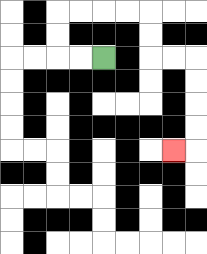{'start': '[4, 2]', 'end': '[7, 6]', 'path_directions': 'L,L,U,U,R,R,R,R,D,D,R,R,D,D,D,D,L', 'path_coordinates': '[[4, 2], [3, 2], [2, 2], [2, 1], [2, 0], [3, 0], [4, 0], [5, 0], [6, 0], [6, 1], [6, 2], [7, 2], [8, 2], [8, 3], [8, 4], [8, 5], [8, 6], [7, 6]]'}